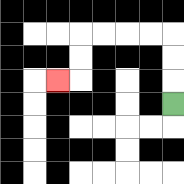{'start': '[7, 4]', 'end': '[2, 3]', 'path_directions': 'U,U,U,L,L,L,L,D,D,L', 'path_coordinates': '[[7, 4], [7, 3], [7, 2], [7, 1], [6, 1], [5, 1], [4, 1], [3, 1], [3, 2], [3, 3], [2, 3]]'}